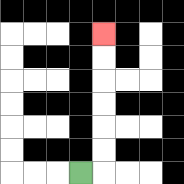{'start': '[3, 7]', 'end': '[4, 1]', 'path_directions': 'R,U,U,U,U,U,U', 'path_coordinates': '[[3, 7], [4, 7], [4, 6], [4, 5], [4, 4], [4, 3], [4, 2], [4, 1]]'}